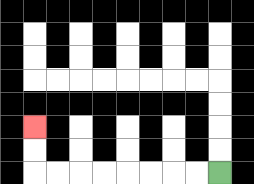{'start': '[9, 7]', 'end': '[1, 5]', 'path_directions': 'L,L,L,L,L,L,L,L,U,U', 'path_coordinates': '[[9, 7], [8, 7], [7, 7], [6, 7], [5, 7], [4, 7], [3, 7], [2, 7], [1, 7], [1, 6], [1, 5]]'}